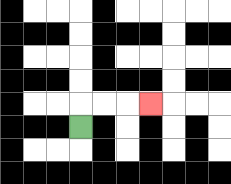{'start': '[3, 5]', 'end': '[6, 4]', 'path_directions': 'U,R,R,R', 'path_coordinates': '[[3, 5], [3, 4], [4, 4], [5, 4], [6, 4]]'}